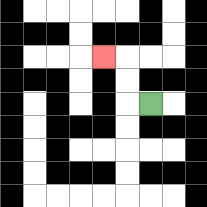{'start': '[6, 4]', 'end': '[4, 2]', 'path_directions': 'L,U,U,L', 'path_coordinates': '[[6, 4], [5, 4], [5, 3], [5, 2], [4, 2]]'}